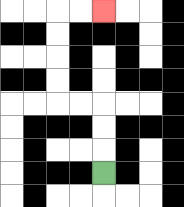{'start': '[4, 7]', 'end': '[4, 0]', 'path_directions': 'U,U,U,L,L,U,U,U,U,R,R', 'path_coordinates': '[[4, 7], [4, 6], [4, 5], [4, 4], [3, 4], [2, 4], [2, 3], [2, 2], [2, 1], [2, 0], [3, 0], [4, 0]]'}